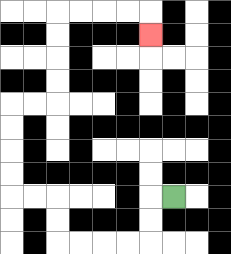{'start': '[7, 8]', 'end': '[6, 1]', 'path_directions': 'L,D,D,L,L,L,L,U,U,L,L,U,U,U,U,R,R,U,U,U,U,R,R,R,R,D', 'path_coordinates': '[[7, 8], [6, 8], [6, 9], [6, 10], [5, 10], [4, 10], [3, 10], [2, 10], [2, 9], [2, 8], [1, 8], [0, 8], [0, 7], [0, 6], [0, 5], [0, 4], [1, 4], [2, 4], [2, 3], [2, 2], [2, 1], [2, 0], [3, 0], [4, 0], [5, 0], [6, 0], [6, 1]]'}